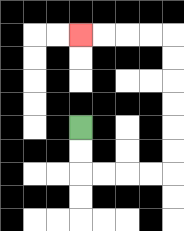{'start': '[3, 5]', 'end': '[3, 1]', 'path_directions': 'D,D,R,R,R,R,U,U,U,U,U,U,L,L,L,L', 'path_coordinates': '[[3, 5], [3, 6], [3, 7], [4, 7], [5, 7], [6, 7], [7, 7], [7, 6], [7, 5], [7, 4], [7, 3], [7, 2], [7, 1], [6, 1], [5, 1], [4, 1], [3, 1]]'}